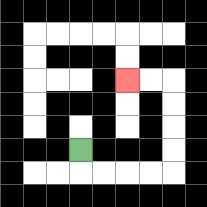{'start': '[3, 6]', 'end': '[5, 3]', 'path_directions': 'D,R,R,R,R,U,U,U,U,L,L', 'path_coordinates': '[[3, 6], [3, 7], [4, 7], [5, 7], [6, 7], [7, 7], [7, 6], [7, 5], [7, 4], [7, 3], [6, 3], [5, 3]]'}